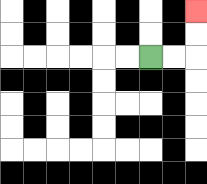{'start': '[6, 2]', 'end': '[8, 0]', 'path_directions': 'R,R,U,U', 'path_coordinates': '[[6, 2], [7, 2], [8, 2], [8, 1], [8, 0]]'}